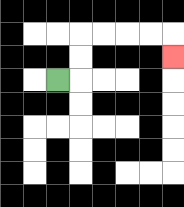{'start': '[2, 3]', 'end': '[7, 2]', 'path_directions': 'R,U,U,R,R,R,R,D', 'path_coordinates': '[[2, 3], [3, 3], [3, 2], [3, 1], [4, 1], [5, 1], [6, 1], [7, 1], [7, 2]]'}